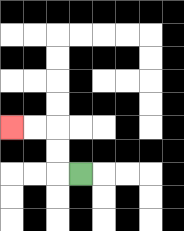{'start': '[3, 7]', 'end': '[0, 5]', 'path_directions': 'L,U,U,L,L', 'path_coordinates': '[[3, 7], [2, 7], [2, 6], [2, 5], [1, 5], [0, 5]]'}